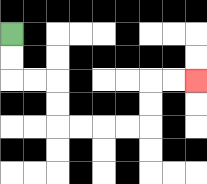{'start': '[0, 1]', 'end': '[8, 3]', 'path_directions': 'D,D,R,R,D,D,R,R,R,R,U,U,R,R', 'path_coordinates': '[[0, 1], [0, 2], [0, 3], [1, 3], [2, 3], [2, 4], [2, 5], [3, 5], [4, 5], [5, 5], [6, 5], [6, 4], [6, 3], [7, 3], [8, 3]]'}